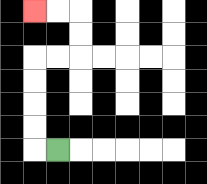{'start': '[2, 6]', 'end': '[1, 0]', 'path_directions': 'L,U,U,U,U,R,R,U,U,L,L', 'path_coordinates': '[[2, 6], [1, 6], [1, 5], [1, 4], [1, 3], [1, 2], [2, 2], [3, 2], [3, 1], [3, 0], [2, 0], [1, 0]]'}